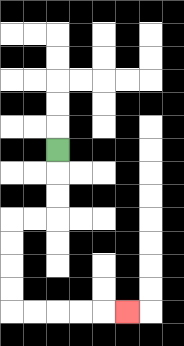{'start': '[2, 6]', 'end': '[5, 13]', 'path_directions': 'D,D,D,L,L,D,D,D,D,R,R,R,R,R', 'path_coordinates': '[[2, 6], [2, 7], [2, 8], [2, 9], [1, 9], [0, 9], [0, 10], [0, 11], [0, 12], [0, 13], [1, 13], [2, 13], [3, 13], [4, 13], [5, 13]]'}